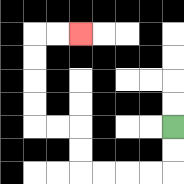{'start': '[7, 5]', 'end': '[3, 1]', 'path_directions': 'D,D,L,L,L,L,U,U,L,L,U,U,U,U,R,R', 'path_coordinates': '[[7, 5], [7, 6], [7, 7], [6, 7], [5, 7], [4, 7], [3, 7], [3, 6], [3, 5], [2, 5], [1, 5], [1, 4], [1, 3], [1, 2], [1, 1], [2, 1], [3, 1]]'}